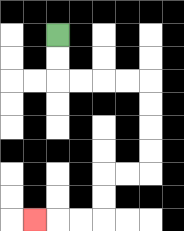{'start': '[2, 1]', 'end': '[1, 9]', 'path_directions': 'D,D,R,R,R,R,D,D,D,D,L,L,D,D,L,L,L', 'path_coordinates': '[[2, 1], [2, 2], [2, 3], [3, 3], [4, 3], [5, 3], [6, 3], [6, 4], [6, 5], [6, 6], [6, 7], [5, 7], [4, 7], [4, 8], [4, 9], [3, 9], [2, 9], [1, 9]]'}